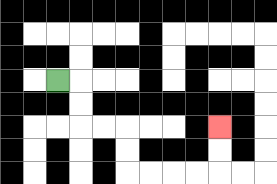{'start': '[2, 3]', 'end': '[9, 5]', 'path_directions': 'R,D,D,R,R,D,D,R,R,R,R,U,U', 'path_coordinates': '[[2, 3], [3, 3], [3, 4], [3, 5], [4, 5], [5, 5], [5, 6], [5, 7], [6, 7], [7, 7], [8, 7], [9, 7], [9, 6], [9, 5]]'}